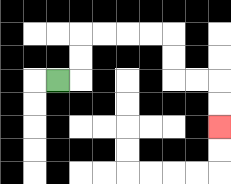{'start': '[2, 3]', 'end': '[9, 5]', 'path_directions': 'R,U,U,R,R,R,R,D,D,R,R,D,D', 'path_coordinates': '[[2, 3], [3, 3], [3, 2], [3, 1], [4, 1], [5, 1], [6, 1], [7, 1], [7, 2], [7, 3], [8, 3], [9, 3], [9, 4], [9, 5]]'}